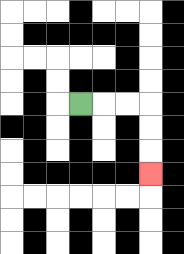{'start': '[3, 4]', 'end': '[6, 7]', 'path_directions': 'R,R,R,D,D,D', 'path_coordinates': '[[3, 4], [4, 4], [5, 4], [6, 4], [6, 5], [6, 6], [6, 7]]'}